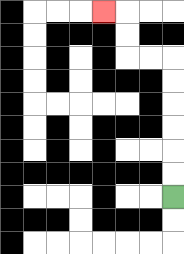{'start': '[7, 8]', 'end': '[4, 0]', 'path_directions': 'U,U,U,U,U,U,L,L,U,U,L', 'path_coordinates': '[[7, 8], [7, 7], [7, 6], [7, 5], [7, 4], [7, 3], [7, 2], [6, 2], [5, 2], [5, 1], [5, 0], [4, 0]]'}